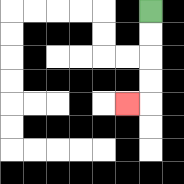{'start': '[6, 0]', 'end': '[5, 4]', 'path_directions': 'D,D,D,D,L', 'path_coordinates': '[[6, 0], [6, 1], [6, 2], [6, 3], [6, 4], [5, 4]]'}